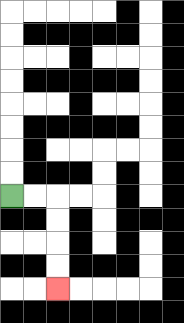{'start': '[0, 8]', 'end': '[2, 12]', 'path_directions': 'R,R,D,D,D,D', 'path_coordinates': '[[0, 8], [1, 8], [2, 8], [2, 9], [2, 10], [2, 11], [2, 12]]'}